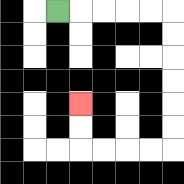{'start': '[2, 0]', 'end': '[3, 4]', 'path_directions': 'R,R,R,R,R,D,D,D,D,D,D,L,L,L,L,U,U', 'path_coordinates': '[[2, 0], [3, 0], [4, 0], [5, 0], [6, 0], [7, 0], [7, 1], [7, 2], [7, 3], [7, 4], [7, 5], [7, 6], [6, 6], [5, 6], [4, 6], [3, 6], [3, 5], [3, 4]]'}